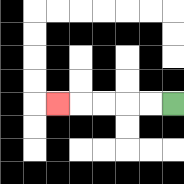{'start': '[7, 4]', 'end': '[2, 4]', 'path_directions': 'L,L,L,L,L', 'path_coordinates': '[[7, 4], [6, 4], [5, 4], [4, 4], [3, 4], [2, 4]]'}